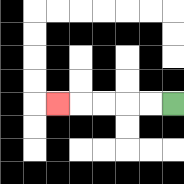{'start': '[7, 4]', 'end': '[2, 4]', 'path_directions': 'L,L,L,L,L', 'path_coordinates': '[[7, 4], [6, 4], [5, 4], [4, 4], [3, 4], [2, 4]]'}